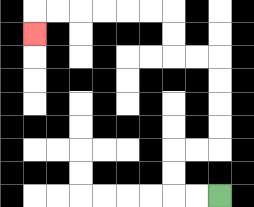{'start': '[9, 8]', 'end': '[1, 1]', 'path_directions': 'L,L,U,U,R,R,U,U,U,U,L,L,U,U,L,L,L,L,L,L,D', 'path_coordinates': '[[9, 8], [8, 8], [7, 8], [7, 7], [7, 6], [8, 6], [9, 6], [9, 5], [9, 4], [9, 3], [9, 2], [8, 2], [7, 2], [7, 1], [7, 0], [6, 0], [5, 0], [4, 0], [3, 0], [2, 0], [1, 0], [1, 1]]'}